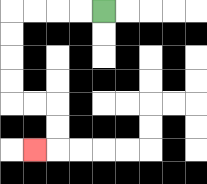{'start': '[4, 0]', 'end': '[1, 6]', 'path_directions': 'L,L,L,L,D,D,D,D,R,R,D,D,L', 'path_coordinates': '[[4, 0], [3, 0], [2, 0], [1, 0], [0, 0], [0, 1], [0, 2], [0, 3], [0, 4], [1, 4], [2, 4], [2, 5], [2, 6], [1, 6]]'}